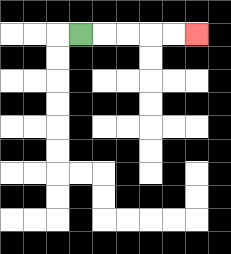{'start': '[3, 1]', 'end': '[8, 1]', 'path_directions': 'R,R,R,R,R', 'path_coordinates': '[[3, 1], [4, 1], [5, 1], [6, 1], [7, 1], [8, 1]]'}